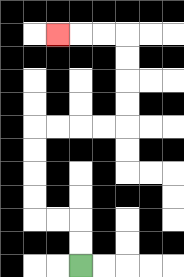{'start': '[3, 11]', 'end': '[2, 1]', 'path_directions': 'U,U,L,L,U,U,U,U,R,R,R,R,U,U,U,U,L,L,L', 'path_coordinates': '[[3, 11], [3, 10], [3, 9], [2, 9], [1, 9], [1, 8], [1, 7], [1, 6], [1, 5], [2, 5], [3, 5], [4, 5], [5, 5], [5, 4], [5, 3], [5, 2], [5, 1], [4, 1], [3, 1], [2, 1]]'}